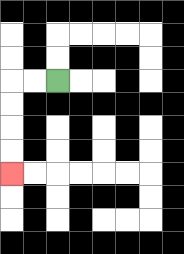{'start': '[2, 3]', 'end': '[0, 7]', 'path_directions': 'L,L,D,D,D,D', 'path_coordinates': '[[2, 3], [1, 3], [0, 3], [0, 4], [0, 5], [0, 6], [0, 7]]'}